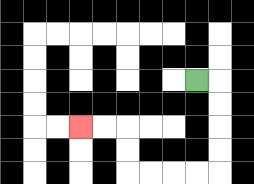{'start': '[8, 3]', 'end': '[3, 5]', 'path_directions': 'R,D,D,D,D,L,L,L,L,U,U,L,L', 'path_coordinates': '[[8, 3], [9, 3], [9, 4], [9, 5], [9, 6], [9, 7], [8, 7], [7, 7], [6, 7], [5, 7], [5, 6], [5, 5], [4, 5], [3, 5]]'}